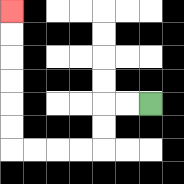{'start': '[6, 4]', 'end': '[0, 0]', 'path_directions': 'L,L,D,D,L,L,L,L,U,U,U,U,U,U', 'path_coordinates': '[[6, 4], [5, 4], [4, 4], [4, 5], [4, 6], [3, 6], [2, 6], [1, 6], [0, 6], [0, 5], [0, 4], [0, 3], [0, 2], [0, 1], [0, 0]]'}